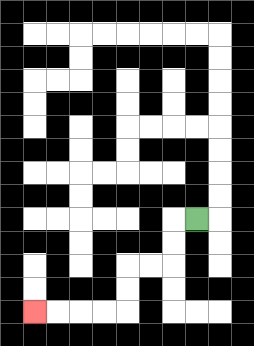{'start': '[8, 9]', 'end': '[1, 13]', 'path_directions': 'L,D,D,L,L,D,D,L,L,L,L', 'path_coordinates': '[[8, 9], [7, 9], [7, 10], [7, 11], [6, 11], [5, 11], [5, 12], [5, 13], [4, 13], [3, 13], [2, 13], [1, 13]]'}